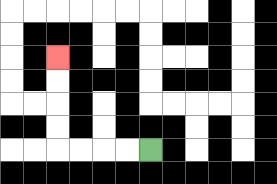{'start': '[6, 6]', 'end': '[2, 2]', 'path_directions': 'L,L,L,L,U,U,U,U', 'path_coordinates': '[[6, 6], [5, 6], [4, 6], [3, 6], [2, 6], [2, 5], [2, 4], [2, 3], [2, 2]]'}